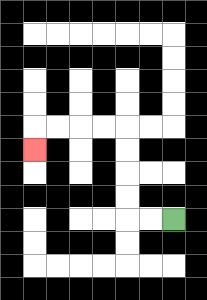{'start': '[7, 9]', 'end': '[1, 6]', 'path_directions': 'L,L,U,U,U,U,L,L,L,L,D', 'path_coordinates': '[[7, 9], [6, 9], [5, 9], [5, 8], [5, 7], [5, 6], [5, 5], [4, 5], [3, 5], [2, 5], [1, 5], [1, 6]]'}